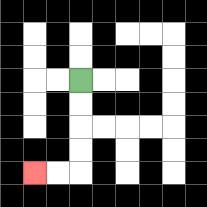{'start': '[3, 3]', 'end': '[1, 7]', 'path_directions': 'D,D,D,D,L,L', 'path_coordinates': '[[3, 3], [3, 4], [3, 5], [3, 6], [3, 7], [2, 7], [1, 7]]'}